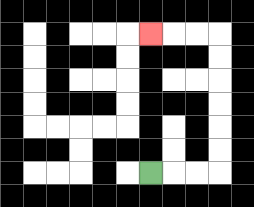{'start': '[6, 7]', 'end': '[6, 1]', 'path_directions': 'R,R,R,U,U,U,U,U,U,L,L,L', 'path_coordinates': '[[6, 7], [7, 7], [8, 7], [9, 7], [9, 6], [9, 5], [9, 4], [9, 3], [9, 2], [9, 1], [8, 1], [7, 1], [6, 1]]'}